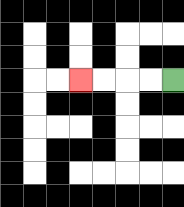{'start': '[7, 3]', 'end': '[3, 3]', 'path_directions': 'L,L,L,L', 'path_coordinates': '[[7, 3], [6, 3], [5, 3], [4, 3], [3, 3]]'}